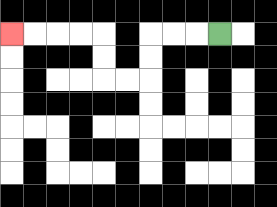{'start': '[9, 1]', 'end': '[0, 1]', 'path_directions': 'L,L,L,D,D,L,L,U,U,L,L,L,L', 'path_coordinates': '[[9, 1], [8, 1], [7, 1], [6, 1], [6, 2], [6, 3], [5, 3], [4, 3], [4, 2], [4, 1], [3, 1], [2, 1], [1, 1], [0, 1]]'}